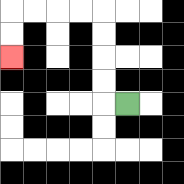{'start': '[5, 4]', 'end': '[0, 2]', 'path_directions': 'L,U,U,U,U,L,L,L,L,D,D', 'path_coordinates': '[[5, 4], [4, 4], [4, 3], [4, 2], [4, 1], [4, 0], [3, 0], [2, 0], [1, 0], [0, 0], [0, 1], [0, 2]]'}